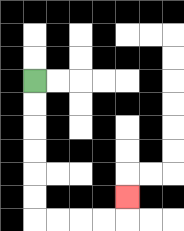{'start': '[1, 3]', 'end': '[5, 8]', 'path_directions': 'D,D,D,D,D,D,R,R,R,R,U', 'path_coordinates': '[[1, 3], [1, 4], [1, 5], [1, 6], [1, 7], [1, 8], [1, 9], [2, 9], [3, 9], [4, 9], [5, 9], [5, 8]]'}